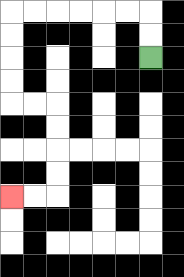{'start': '[6, 2]', 'end': '[0, 8]', 'path_directions': 'U,U,L,L,L,L,L,L,D,D,D,D,R,R,D,D,D,D,L,L', 'path_coordinates': '[[6, 2], [6, 1], [6, 0], [5, 0], [4, 0], [3, 0], [2, 0], [1, 0], [0, 0], [0, 1], [0, 2], [0, 3], [0, 4], [1, 4], [2, 4], [2, 5], [2, 6], [2, 7], [2, 8], [1, 8], [0, 8]]'}